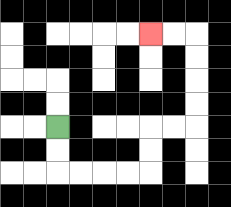{'start': '[2, 5]', 'end': '[6, 1]', 'path_directions': 'D,D,R,R,R,R,U,U,R,R,U,U,U,U,L,L', 'path_coordinates': '[[2, 5], [2, 6], [2, 7], [3, 7], [4, 7], [5, 7], [6, 7], [6, 6], [6, 5], [7, 5], [8, 5], [8, 4], [8, 3], [8, 2], [8, 1], [7, 1], [6, 1]]'}